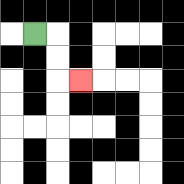{'start': '[1, 1]', 'end': '[3, 3]', 'path_directions': 'R,D,D,R', 'path_coordinates': '[[1, 1], [2, 1], [2, 2], [2, 3], [3, 3]]'}